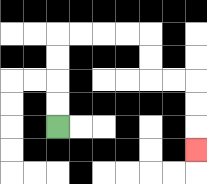{'start': '[2, 5]', 'end': '[8, 6]', 'path_directions': 'U,U,U,U,R,R,R,R,D,D,R,R,D,D,D', 'path_coordinates': '[[2, 5], [2, 4], [2, 3], [2, 2], [2, 1], [3, 1], [4, 1], [5, 1], [6, 1], [6, 2], [6, 3], [7, 3], [8, 3], [8, 4], [8, 5], [8, 6]]'}